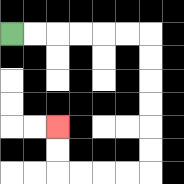{'start': '[0, 1]', 'end': '[2, 5]', 'path_directions': 'R,R,R,R,R,R,D,D,D,D,D,D,L,L,L,L,U,U', 'path_coordinates': '[[0, 1], [1, 1], [2, 1], [3, 1], [4, 1], [5, 1], [6, 1], [6, 2], [6, 3], [6, 4], [6, 5], [6, 6], [6, 7], [5, 7], [4, 7], [3, 7], [2, 7], [2, 6], [2, 5]]'}